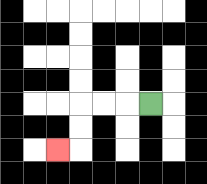{'start': '[6, 4]', 'end': '[2, 6]', 'path_directions': 'L,L,L,D,D,L', 'path_coordinates': '[[6, 4], [5, 4], [4, 4], [3, 4], [3, 5], [3, 6], [2, 6]]'}